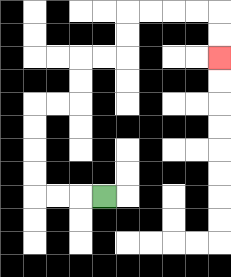{'start': '[4, 8]', 'end': '[9, 2]', 'path_directions': 'L,L,L,U,U,U,U,R,R,U,U,R,R,U,U,R,R,R,R,D,D', 'path_coordinates': '[[4, 8], [3, 8], [2, 8], [1, 8], [1, 7], [1, 6], [1, 5], [1, 4], [2, 4], [3, 4], [3, 3], [3, 2], [4, 2], [5, 2], [5, 1], [5, 0], [6, 0], [7, 0], [8, 0], [9, 0], [9, 1], [9, 2]]'}